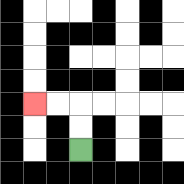{'start': '[3, 6]', 'end': '[1, 4]', 'path_directions': 'U,U,L,L', 'path_coordinates': '[[3, 6], [3, 5], [3, 4], [2, 4], [1, 4]]'}